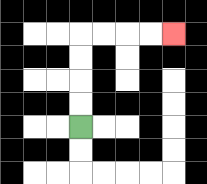{'start': '[3, 5]', 'end': '[7, 1]', 'path_directions': 'U,U,U,U,R,R,R,R', 'path_coordinates': '[[3, 5], [3, 4], [3, 3], [3, 2], [3, 1], [4, 1], [5, 1], [6, 1], [7, 1]]'}